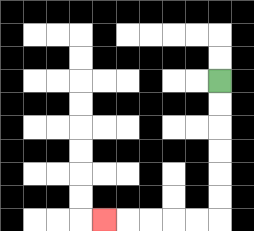{'start': '[9, 3]', 'end': '[4, 9]', 'path_directions': 'D,D,D,D,D,D,L,L,L,L,L', 'path_coordinates': '[[9, 3], [9, 4], [9, 5], [9, 6], [9, 7], [9, 8], [9, 9], [8, 9], [7, 9], [6, 9], [5, 9], [4, 9]]'}